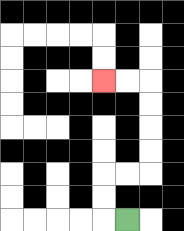{'start': '[5, 9]', 'end': '[4, 3]', 'path_directions': 'L,U,U,R,R,U,U,U,U,L,L', 'path_coordinates': '[[5, 9], [4, 9], [4, 8], [4, 7], [5, 7], [6, 7], [6, 6], [6, 5], [6, 4], [6, 3], [5, 3], [4, 3]]'}